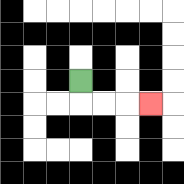{'start': '[3, 3]', 'end': '[6, 4]', 'path_directions': 'D,R,R,R', 'path_coordinates': '[[3, 3], [3, 4], [4, 4], [5, 4], [6, 4]]'}